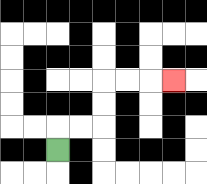{'start': '[2, 6]', 'end': '[7, 3]', 'path_directions': 'U,R,R,U,U,R,R,R', 'path_coordinates': '[[2, 6], [2, 5], [3, 5], [4, 5], [4, 4], [4, 3], [5, 3], [6, 3], [7, 3]]'}